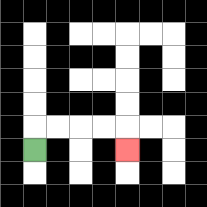{'start': '[1, 6]', 'end': '[5, 6]', 'path_directions': 'U,R,R,R,R,D', 'path_coordinates': '[[1, 6], [1, 5], [2, 5], [3, 5], [4, 5], [5, 5], [5, 6]]'}